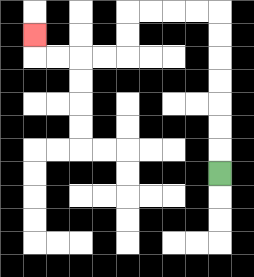{'start': '[9, 7]', 'end': '[1, 1]', 'path_directions': 'U,U,U,U,U,U,U,L,L,L,L,D,D,L,L,L,L,U', 'path_coordinates': '[[9, 7], [9, 6], [9, 5], [9, 4], [9, 3], [9, 2], [9, 1], [9, 0], [8, 0], [7, 0], [6, 0], [5, 0], [5, 1], [5, 2], [4, 2], [3, 2], [2, 2], [1, 2], [1, 1]]'}